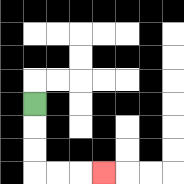{'start': '[1, 4]', 'end': '[4, 7]', 'path_directions': 'D,D,D,R,R,R', 'path_coordinates': '[[1, 4], [1, 5], [1, 6], [1, 7], [2, 7], [3, 7], [4, 7]]'}